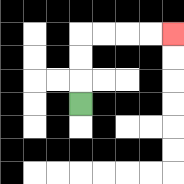{'start': '[3, 4]', 'end': '[7, 1]', 'path_directions': 'U,U,U,R,R,R,R', 'path_coordinates': '[[3, 4], [3, 3], [3, 2], [3, 1], [4, 1], [5, 1], [6, 1], [7, 1]]'}